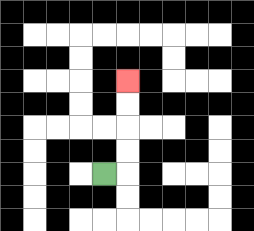{'start': '[4, 7]', 'end': '[5, 3]', 'path_directions': 'R,U,U,U,U', 'path_coordinates': '[[4, 7], [5, 7], [5, 6], [5, 5], [5, 4], [5, 3]]'}